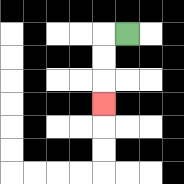{'start': '[5, 1]', 'end': '[4, 4]', 'path_directions': 'L,D,D,D', 'path_coordinates': '[[5, 1], [4, 1], [4, 2], [4, 3], [4, 4]]'}